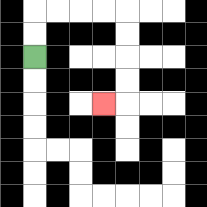{'start': '[1, 2]', 'end': '[4, 4]', 'path_directions': 'U,U,R,R,R,R,D,D,D,D,L', 'path_coordinates': '[[1, 2], [1, 1], [1, 0], [2, 0], [3, 0], [4, 0], [5, 0], [5, 1], [5, 2], [5, 3], [5, 4], [4, 4]]'}